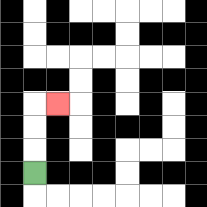{'start': '[1, 7]', 'end': '[2, 4]', 'path_directions': 'U,U,U,R', 'path_coordinates': '[[1, 7], [1, 6], [1, 5], [1, 4], [2, 4]]'}